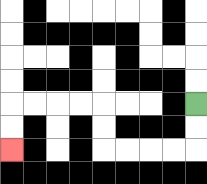{'start': '[8, 4]', 'end': '[0, 6]', 'path_directions': 'D,D,L,L,L,L,U,U,L,L,L,L,D,D', 'path_coordinates': '[[8, 4], [8, 5], [8, 6], [7, 6], [6, 6], [5, 6], [4, 6], [4, 5], [4, 4], [3, 4], [2, 4], [1, 4], [0, 4], [0, 5], [0, 6]]'}